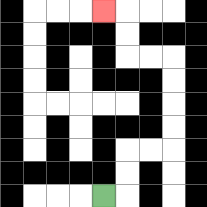{'start': '[4, 8]', 'end': '[4, 0]', 'path_directions': 'R,U,U,R,R,U,U,U,U,L,L,U,U,L', 'path_coordinates': '[[4, 8], [5, 8], [5, 7], [5, 6], [6, 6], [7, 6], [7, 5], [7, 4], [7, 3], [7, 2], [6, 2], [5, 2], [5, 1], [5, 0], [4, 0]]'}